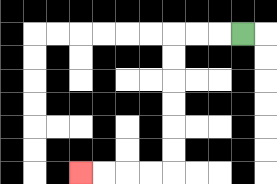{'start': '[10, 1]', 'end': '[3, 7]', 'path_directions': 'L,L,L,D,D,D,D,D,D,L,L,L,L', 'path_coordinates': '[[10, 1], [9, 1], [8, 1], [7, 1], [7, 2], [7, 3], [7, 4], [7, 5], [7, 6], [7, 7], [6, 7], [5, 7], [4, 7], [3, 7]]'}